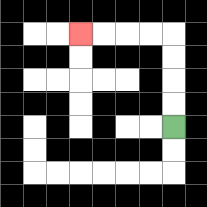{'start': '[7, 5]', 'end': '[3, 1]', 'path_directions': 'U,U,U,U,L,L,L,L', 'path_coordinates': '[[7, 5], [7, 4], [7, 3], [7, 2], [7, 1], [6, 1], [5, 1], [4, 1], [3, 1]]'}